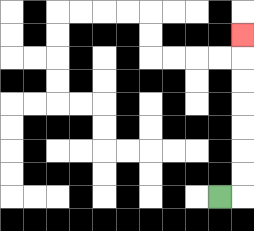{'start': '[9, 8]', 'end': '[10, 1]', 'path_directions': 'R,U,U,U,U,U,U,U', 'path_coordinates': '[[9, 8], [10, 8], [10, 7], [10, 6], [10, 5], [10, 4], [10, 3], [10, 2], [10, 1]]'}